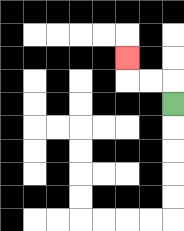{'start': '[7, 4]', 'end': '[5, 2]', 'path_directions': 'U,L,L,U', 'path_coordinates': '[[7, 4], [7, 3], [6, 3], [5, 3], [5, 2]]'}